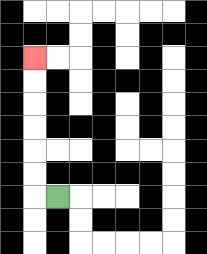{'start': '[2, 8]', 'end': '[1, 2]', 'path_directions': 'L,U,U,U,U,U,U', 'path_coordinates': '[[2, 8], [1, 8], [1, 7], [1, 6], [1, 5], [1, 4], [1, 3], [1, 2]]'}